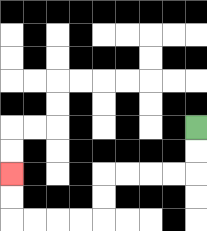{'start': '[8, 5]', 'end': '[0, 7]', 'path_directions': 'D,D,L,L,L,L,D,D,L,L,L,L,U,U', 'path_coordinates': '[[8, 5], [8, 6], [8, 7], [7, 7], [6, 7], [5, 7], [4, 7], [4, 8], [4, 9], [3, 9], [2, 9], [1, 9], [0, 9], [0, 8], [0, 7]]'}